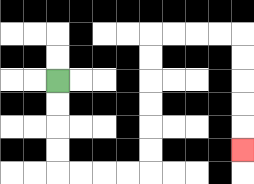{'start': '[2, 3]', 'end': '[10, 6]', 'path_directions': 'D,D,D,D,R,R,R,R,U,U,U,U,U,U,R,R,R,R,D,D,D,D,D', 'path_coordinates': '[[2, 3], [2, 4], [2, 5], [2, 6], [2, 7], [3, 7], [4, 7], [5, 7], [6, 7], [6, 6], [6, 5], [6, 4], [6, 3], [6, 2], [6, 1], [7, 1], [8, 1], [9, 1], [10, 1], [10, 2], [10, 3], [10, 4], [10, 5], [10, 6]]'}